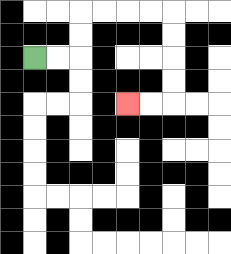{'start': '[1, 2]', 'end': '[5, 4]', 'path_directions': 'R,R,U,U,R,R,R,R,D,D,D,D,L,L', 'path_coordinates': '[[1, 2], [2, 2], [3, 2], [3, 1], [3, 0], [4, 0], [5, 0], [6, 0], [7, 0], [7, 1], [7, 2], [7, 3], [7, 4], [6, 4], [5, 4]]'}